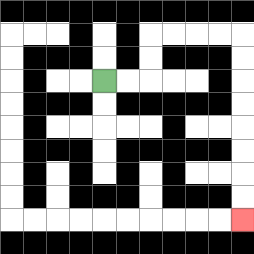{'start': '[4, 3]', 'end': '[10, 9]', 'path_directions': 'R,R,U,U,R,R,R,R,D,D,D,D,D,D,D,D', 'path_coordinates': '[[4, 3], [5, 3], [6, 3], [6, 2], [6, 1], [7, 1], [8, 1], [9, 1], [10, 1], [10, 2], [10, 3], [10, 4], [10, 5], [10, 6], [10, 7], [10, 8], [10, 9]]'}